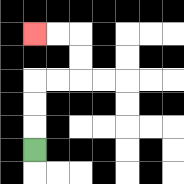{'start': '[1, 6]', 'end': '[1, 1]', 'path_directions': 'U,U,U,R,R,U,U,L,L', 'path_coordinates': '[[1, 6], [1, 5], [1, 4], [1, 3], [2, 3], [3, 3], [3, 2], [3, 1], [2, 1], [1, 1]]'}